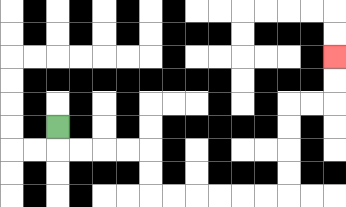{'start': '[2, 5]', 'end': '[14, 2]', 'path_directions': 'D,R,R,R,R,D,D,R,R,R,R,R,R,U,U,U,U,R,R,U,U', 'path_coordinates': '[[2, 5], [2, 6], [3, 6], [4, 6], [5, 6], [6, 6], [6, 7], [6, 8], [7, 8], [8, 8], [9, 8], [10, 8], [11, 8], [12, 8], [12, 7], [12, 6], [12, 5], [12, 4], [13, 4], [14, 4], [14, 3], [14, 2]]'}